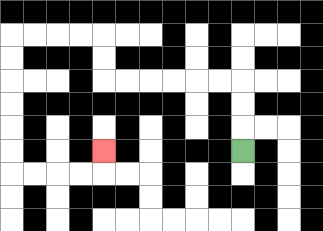{'start': '[10, 6]', 'end': '[4, 6]', 'path_directions': 'U,U,U,L,L,L,L,L,L,U,U,L,L,L,L,D,D,D,D,D,D,R,R,R,R,U', 'path_coordinates': '[[10, 6], [10, 5], [10, 4], [10, 3], [9, 3], [8, 3], [7, 3], [6, 3], [5, 3], [4, 3], [4, 2], [4, 1], [3, 1], [2, 1], [1, 1], [0, 1], [0, 2], [0, 3], [0, 4], [0, 5], [0, 6], [0, 7], [1, 7], [2, 7], [3, 7], [4, 7], [4, 6]]'}